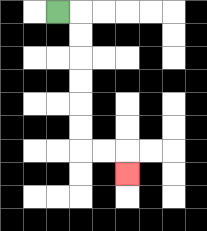{'start': '[2, 0]', 'end': '[5, 7]', 'path_directions': 'R,D,D,D,D,D,D,R,R,D', 'path_coordinates': '[[2, 0], [3, 0], [3, 1], [3, 2], [3, 3], [3, 4], [3, 5], [3, 6], [4, 6], [5, 6], [5, 7]]'}